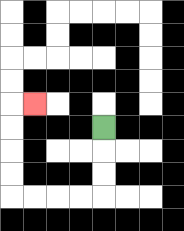{'start': '[4, 5]', 'end': '[1, 4]', 'path_directions': 'D,D,D,L,L,L,L,U,U,U,U,R', 'path_coordinates': '[[4, 5], [4, 6], [4, 7], [4, 8], [3, 8], [2, 8], [1, 8], [0, 8], [0, 7], [0, 6], [0, 5], [0, 4], [1, 4]]'}